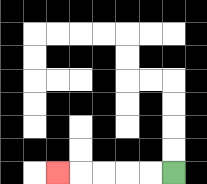{'start': '[7, 7]', 'end': '[2, 7]', 'path_directions': 'L,L,L,L,L', 'path_coordinates': '[[7, 7], [6, 7], [5, 7], [4, 7], [3, 7], [2, 7]]'}